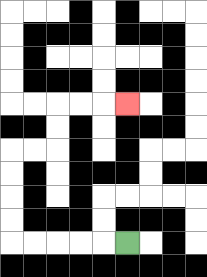{'start': '[5, 10]', 'end': '[5, 4]', 'path_directions': 'L,L,L,L,L,U,U,U,U,R,R,U,U,R,R,R', 'path_coordinates': '[[5, 10], [4, 10], [3, 10], [2, 10], [1, 10], [0, 10], [0, 9], [0, 8], [0, 7], [0, 6], [1, 6], [2, 6], [2, 5], [2, 4], [3, 4], [4, 4], [5, 4]]'}